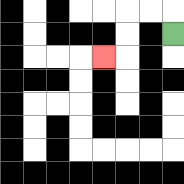{'start': '[7, 1]', 'end': '[4, 2]', 'path_directions': 'U,L,L,D,D,L', 'path_coordinates': '[[7, 1], [7, 0], [6, 0], [5, 0], [5, 1], [5, 2], [4, 2]]'}